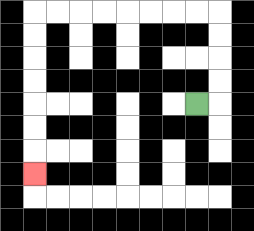{'start': '[8, 4]', 'end': '[1, 7]', 'path_directions': 'R,U,U,U,U,L,L,L,L,L,L,L,L,D,D,D,D,D,D,D', 'path_coordinates': '[[8, 4], [9, 4], [9, 3], [9, 2], [9, 1], [9, 0], [8, 0], [7, 0], [6, 0], [5, 0], [4, 0], [3, 0], [2, 0], [1, 0], [1, 1], [1, 2], [1, 3], [1, 4], [1, 5], [1, 6], [1, 7]]'}